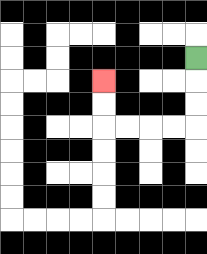{'start': '[8, 2]', 'end': '[4, 3]', 'path_directions': 'D,D,D,L,L,L,L,U,U', 'path_coordinates': '[[8, 2], [8, 3], [8, 4], [8, 5], [7, 5], [6, 5], [5, 5], [4, 5], [4, 4], [4, 3]]'}